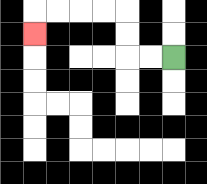{'start': '[7, 2]', 'end': '[1, 1]', 'path_directions': 'L,L,U,U,L,L,L,L,D', 'path_coordinates': '[[7, 2], [6, 2], [5, 2], [5, 1], [5, 0], [4, 0], [3, 0], [2, 0], [1, 0], [1, 1]]'}